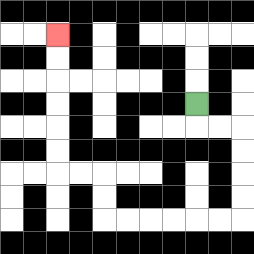{'start': '[8, 4]', 'end': '[2, 1]', 'path_directions': 'D,R,R,D,D,D,D,L,L,L,L,L,L,U,U,L,L,U,U,U,U,U,U', 'path_coordinates': '[[8, 4], [8, 5], [9, 5], [10, 5], [10, 6], [10, 7], [10, 8], [10, 9], [9, 9], [8, 9], [7, 9], [6, 9], [5, 9], [4, 9], [4, 8], [4, 7], [3, 7], [2, 7], [2, 6], [2, 5], [2, 4], [2, 3], [2, 2], [2, 1]]'}